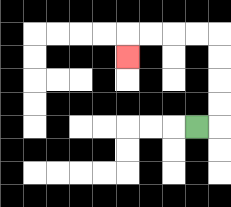{'start': '[8, 5]', 'end': '[5, 2]', 'path_directions': 'R,U,U,U,U,L,L,L,L,D', 'path_coordinates': '[[8, 5], [9, 5], [9, 4], [9, 3], [9, 2], [9, 1], [8, 1], [7, 1], [6, 1], [5, 1], [5, 2]]'}